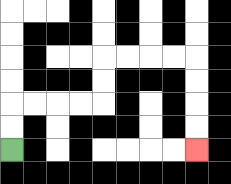{'start': '[0, 6]', 'end': '[8, 6]', 'path_directions': 'U,U,R,R,R,R,U,U,R,R,R,R,D,D,D,D', 'path_coordinates': '[[0, 6], [0, 5], [0, 4], [1, 4], [2, 4], [3, 4], [4, 4], [4, 3], [4, 2], [5, 2], [6, 2], [7, 2], [8, 2], [8, 3], [8, 4], [8, 5], [8, 6]]'}